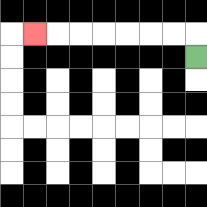{'start': '[8, 2]', 'end': '[1, 1]', 'path_directions': 'U,L,L,L,L,L,L,L', 'path_coordinates': '[[8, 2], [8, 1], [7, 1], [6, 1], [5, 1], [4, 1], [3, 1], [2, 1], [1, 1]]'}